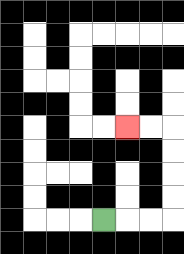{'start': '[4, 9]', 'end': '[5, 5]', 'path_directions': 'R,R,R,U,U,U,U,L,L', 'path_coordinates': '[[4, 9], [5, 9], [6, 9], [7, 9], [7, 8], [7, 7], [7, 6], [7, 5], [6, 5], [5, 5]]'}